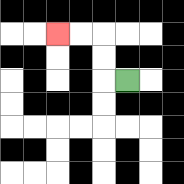{'start': '[5, 3]', 'end': '[2, 1]', 'path_directions': 'L,U,U,L,L', 'path_coordinates': '[[5, 3], [4, 3], [4, 2], [4, 1], [3, 1], [2, 1]]'}